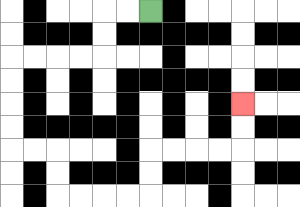{'start': '[6, 0]', 'end': '[10, 4]', 'path_directions': 'L,L,D,D,L,L,L,L,D,D,D,D,R,R,D,D,R,R,R,R,U,U,R,R,R,R,U,U', 'path_coordinates': '[[6, 0], [5, 0], [4, 0], [4, 1], [4, 2], [3, 2], [2, 2], [1, 2], [0, 2], [0, 3], [0, 4], [0, 5], [0, 6], [1, 6], [2, 6], [2, 7], [2, 8], [3, 8], [4, 8], [5, 8], [6, 8], [6, 7], [6, 6], [7, 6], [8, 6], [9, 6], [10, 6], [10, 5], [10, 4]]'}